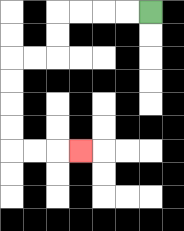{'start': '[6, 0]', 'end': '[3, 6]', 'path_directions': 'L,L,L,L,D,D,L,L,D,D,D,D,R,R,R', 'path_coordinates': '[[6, 0], [5, 0], [4, 0], [3, 0], [2, 0], [2, 1], [2, 2], [1, 2], [0, 2], [0, 3], [0, 4], [0, 5], [0, 6], [1, 6], [2, 6], [3, 6]]'}